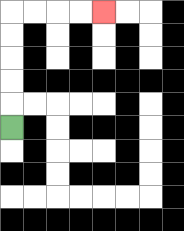{'start': '[0, 5]', 'end': '[4, 0]', 'path_directions': 'U,U,U,U,U,R,R,R,R', 'path_coordinates': '[[0, 5], [0, 4], [0, 3], [0, 2], [0, 1], [0, 0], [1, 0], [2, 0], [3, 0], [4, 0]]'}